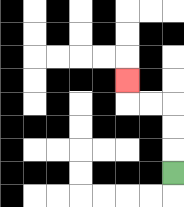{'start': '[7, 7]', 'end': '[5, 3]', 'path_directions': 'U,U,U,L,L,U', 'path_coordinates': '[[7, 7], [7, 6], [7, 5], [7, 4], [6, 4], [5, 4], [5, 3]]'}